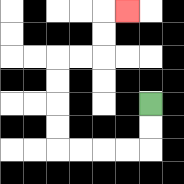{'start': '[6, 4]', 'end': '[5, 0]', 'path_directions': 'D,D,L,L,L,L,U,U,U,U,R,R,U,U,R', 'path_coordinates': '[[6, 4], [6, 5], [6, 6], [5, 6], [4, 6], [3, 6], [2, 6], [2, 5], [2, 4], [2, 3], [2, 2], [3, 2], [4, 2], [4, 1], [4, 0], [5, 0]]'}